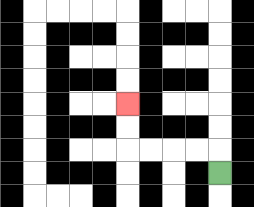{'start': '[9, 7]', 'end': '[5, 4]', 'path_directions': 'U,L,L,L,L,U,U', 'path_coordinates': '[[9, 7], [9, 6], [8, 6], [7, 6], [6, 6], [5, 6], [5, 5], [5, 4]]'}